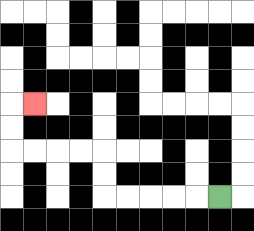{'start': '[9, 8]', 'end': '[1, 4]', 'path_directions': 'L,L,L,L,L,U,U,L,L,L,L,U,U,R', 'path_coordinates': '[[9, 8], [8, 8], [7, 8], [6, 8], [5, 8], [4, 8], [4, 7], [4, 6], [3, 6], [2, 6], [1, 6], [0, 6], [0, 5], [0, 4], [1, 4]]'}